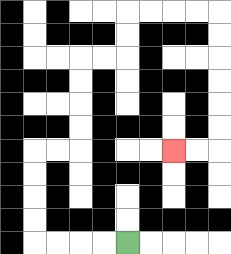{'start': '[5, 10]', 'end': '[7, 6]', 'path_directions': 'L,L,L,L,U,U,U,U,R,R,U,U,U,U,R,R,U,U,R,R,R,R,D,D,D,D,D,D,L,L', 'path_coordinates': '[[5, 10], [4, 10], [3, 10], [2, 10], [1, 10], [1, 9], [1, 8], [1, 7], [1, 6], [2, 6], [3, 6], [3, 5], [3, 4], [3, 3], [3, 2], [4, 2], [5, 2], [5, 1], [5, 0], [6, 0], [7, 0], [8, 0], [9, 0], [9, 1], [9, 2], [9, 3], [9, 4], [9, 5], [9, 6], [8, 6], [7, 6]]'}